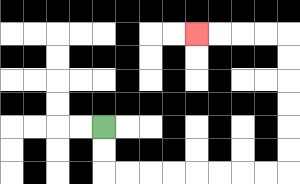{'start': '[4, 5]', 'end': '[8, 1]', 'path_directions': 'D,D,R,R,R,R,R,R,R,R,U,U,U,U,U,U,L,L,L,L', 'path_coordinates': '[[4, 5], [4, 6], [4, 7], [5, 7], [6, 7], [7, 7], [8, 7], [9, 7], [10, 7], [11, 7], [12, 7], [12, 6], [12, 5], [12, 4], [12, 3], [12, 2], [12, 1], [11, 1], [10, 1], [9, 1], [8, 1]]'}